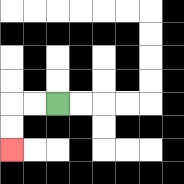{'start': '[2, 4]', 'end': '[0, 6]', 'path_directions': 'L,L,D,D', 'path_coordinates': '[[2, 4], [1, 4], [0, 4], [0, 5], [0, 6]]'}